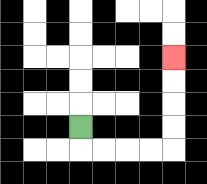{'start': '[3, 5]', 'end': '[7, 2]', 'path_directions': 'D,R,R,R,R,U,U,U,U', 'path_coordinates': '[[3, 5], [3, 6], [4, 6], [5, 6], [6, 6], [7, 6], [7, 5], [7, 4], [7, 3], [7, 2]]'}